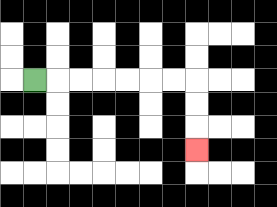{'start': '[1, 3]', 'end': '[8, 6]', 'path_directions': 'R,R,R,R,R,R,R,D,D,D', 'path_coordinates': '[[1, 3], [2, 3], [3, 3], [4, 3], [5, 3], [6, 3], [7, 3], [8, 3], [8, 4], [8, 5], [8, 6]]'}